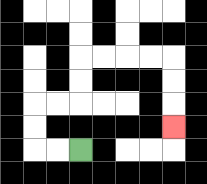{'start': '[3, 6]', 'end': '[7, 5]', 'path_directions': 'L,L,U,U,R,R,U,U,R,R,R,R,D,D,D', 'path_coordinates': '[[3, 6], [2, 6], [1, 6], [1, 5], [1, 4], [2, 4], [3, 4], [3, 3], [3, 2], [4, 2], [5, 2], [6, 2], [7, 2], [7, 3], [7, 4], [7, 5]]'}